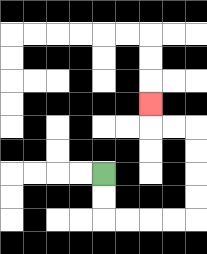{'start': '[4, 7]', 'end': '[6, 4]', 'path_directions': 'D,D,R,R,R,R,U,U,U,U,L,L,U', 'path_coordinates': '[[4, 7], [4, 8], [4, 9], [5, 9], [6, 9], [7, 9], [8, 9], [8, 8], [8, 7], [8, 6], [8, 5], [7, 5], [6, 5], [6, 4]]'}